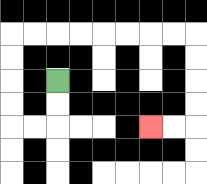{'start': '[2, 3]', 'end': '[6, 5]', 'path_directions': 'D,D,L,L,U,U,U,U,R,R,R,R,R,R,R,R,D,D,D,D,L,L', 'path_coordinates': '[[2, 3], [2, 4], [2, 5], [1, 5], [0, 5], [0, 4], [0, 3], [0, 2], [0, 1], [1, 1], [2, 1], [3, 1], [4, 1], [5, 1], [6, 1], [7, 1], [8, 1], [8, 2], [8, 3], [8, 4], [8, 5], [7, 5], [6, 5]]'}